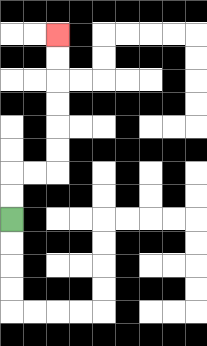{'start': '[0, 9]', 'end': '[2, 1]', 'path_directions': 'U,U,R,R,U,U,U,U,U,U', 'path_coordinates': '[[0, 9], [0, 8], [0, 7], [1, 7], [2, 7], [2, 6], [2, 5], [2, 4], [2, 3], [2, 2], [2, 1]]'}